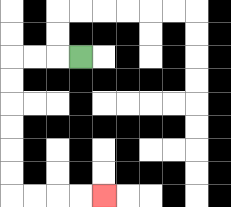{'start': '[3, 2]', 'end': '[4, 8]', 'path_directions': 'L,L,L,D,D,D,D,D,D,R,R,R,R', 'path_coordinates': '[[3, 2], [2, 2], [1, 2], [0, 2], [0, 3], [0, 4], [0, 5], [0, 6], [0, 7], [0, 8], [1, 8], [2, 8], [3, 8], [4, 8]]'}